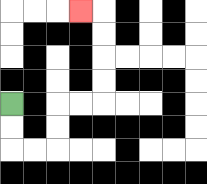{'start': '[0, 4]', 'end': '[3, 0]', 'path_directions': 'D,D,R,R,U,U,R,R,U,U,U,U,L', 'path_coordinates': '[[0, 4], [0, 5], [0, 6], [1, 6], [2, 6], [2, 5], [2, 4], [3, 4], [4, 4], [4, 3], [4, 2], [4, 1], [4, 0], [3, 0]]'}